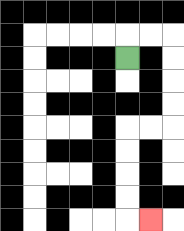{'start': '[5, 2]', 'end': '[6, 9]', 'path_directions': 'U,R,R,D,D,D,D,L,L,D,D,D,D,R', 'path_coordinates': '[[5, 2], [5, 1], [6, 1], [7, 1], [7, 2], [7, 3], [7, 4], [7, 5], [6, 5], [5, 5], [5, 6], [5, 7], [5, 8], [5, 9], [6, 9]]'}